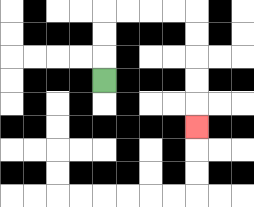{'start': '[4, 3]', 'end': '[8, 5]', 'path_directions': 'U,U,U,R,R,R,R,D,D,D,D,D', 'path_coordinates': '[[4, 3], [4, 2], [4, 1], [4, 0], [5, 0], [6, 0], [7, 0], [8, 0], [8, 1], [8, 2], [8, 3], [8, 4], [8, 5]]'}